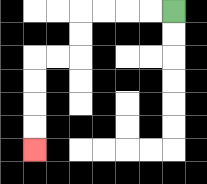{'start': '[7, 0]', 'end': '[1, 6]', 'path_directions': 'L,L,L,L,D,D,L,L,D,D,D,D', 'path_coordinates': '[[7, 0], [6, 0], [5, 0], [4, 0], [3, 0], [3, 1], [3, 2], [2, 2], [1, 2], [1, 3], [1, 4], [1, 5], [1, 6]]'}